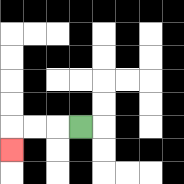{'start': '[3, 5]', 'end': '[0, 6]', 'path_directions': 'L,L,L,D', 'path_coordinates': '[[3, 5], [2, 5], [1, 5], [0, 5], [0, 6]]'}